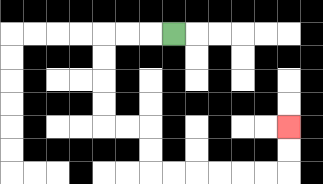{'start': '[7, 1]', 'end': '[12, 5]', 'path_directions': 'L,L,L,D,D,D,D,R,R,D,D,R,R,R,R,R,R,U,U', 'path_coordinates': '[[7, 1], [6, 1], [5, 1], [4, 1], [4, 2], [4, 3], [4, 4], [4, 5], [5, 5], [6, 5], [6, 6], [6, 7], [7, 7], [8, 7], [9, 7], [10, 7], [11, 7], [12, 7], [12, 6], [12, 5]]'}